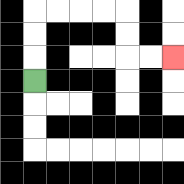{'start': '[1, 3]', 'end': '[7, 2]', 'path_directions': 'U,U,U,R,R,R,R,D,D,R,R', 'path_coordinates': '[[1, 3], [1, 2], [1, 1], [1, 0], [2, 0], [3, 0], [4, 0], [5, 0], [5, 1], [5, 2], [6, 2], [7, 2]]'}